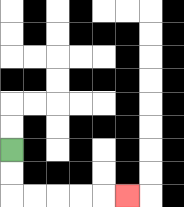{'start': '[0, 6]', 'end': '[5, 8]', 'path_directions': 'D,D,R,R,R,R,R', 'path_coordinates': '[[0, 6], [0, 7], [0, 8], [1, 8], [2, 8], [3, 8], [4, 8], [5, 8]]'}